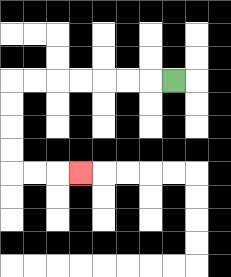{'start': '[7, 3]', 'end': '[3, 7]', 'path_directions': 'L,L,L,L,L,L,L,D,D,D,D,R,R,R', 'path_coordinates': '[[7, 3], [6, 3], [5, 3], [4, 3], [3, 3], [2, 3], [1, 3], [0, 3], [0, 4], [0, 5], [0, 6], [0, 7], [1, 7], [2, 7], [3, 7]]'}